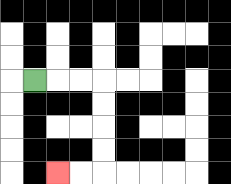{'start': '[1, 3]', 'end': '[2, 7]', 'path_directions': 'R,R,R,D,D,D,D,L,L', 'path_coordinates': '[[1, 3], [2, 3], [3, 3], [4, 3], [4, 4], [4, 5], [4, 6], [4, 7], [3, 7], [2, 7]]'}